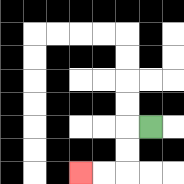{'start': '[6, 5]', 'end': '[3, 7]', 'path_directions': 'L,D,D,L,L', 'path_coordinates': '[[6, 5], [5, 5], [5, 6], [5, 7], [4, 7], [3, 7]]'}